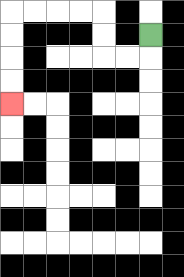{'start': '[6, 1]', 'end': '[0, 4]', 'path_directions': 'D,L,L,U,U,L,L,L,L,D,D,D,D', 'path_coordinates': '[[6, 1], [6, 2], [5, 2], [4, 2], [4, 1], [4, 0], [3, 0], [2, 0], [1, 0], [0, 0], [0, 1], [0, 2], [0, 3], [0, 4]]'}